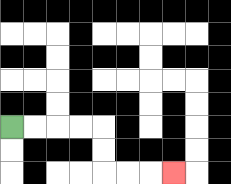{'start': '[0, 5]', 'end': '[7, 7]', 'path_directions': 'R,R,R,R,D,D,R,R,R', 'path_coordinates': '[[0, 5], [1, 5], [2, 5], [3, 5], [4, 5], [4, 6], [4, 7], [5, 7], [6, 7], [7, 7]]'}